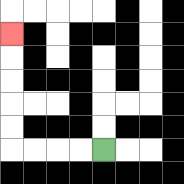{'start': '[4, 6]', 'end': '[0, 1]', 'path_directions': 'L,L,L,L,U,U,U,U,U', 'path_coordinates': '[[4, 6], [3, 6], [2, 6], [1, 6], [0, 6], [0, 5], [0, 4], [0, 3], [0, 2], [0, 1]]'}